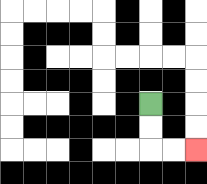{'start': '[6, 4]', 'end': '[8, 6]', 'path_directions': 'D,D,R,R', 'path_coordinates': '[[6, 4], [6, 5], [6, 6], [7, 6], [8, 6]]'}